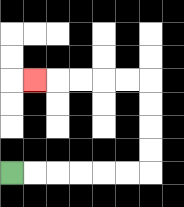{'start': '[0, 7]', 'end': '[1, 3]', 'path_directions': 'R,R,R,R,R,R,U,U,U,U,L,L,L,L,L', 'path_coordinates': '[[0, 7], [1, 7], [2, 7], [3, 7], [4, 7], [5, 7], [6, 7], [6, 6], [6, 5], [6, 4], [6, 3], [5, 3], [4, 3], [3, 3], [2, 3], [1, 3]]'}